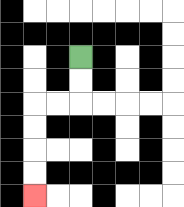{'start': '[3, 2]', 'end': '[1, 8]', 'path_directions': 'D,D,L,L,D,D,D,D', 'path_coordinates': '[[3, 2], [3, 3], [3, 4], [2, 4], [1, 4], [1, 5], [1, 6], [1, 7], [1, 8]]'}